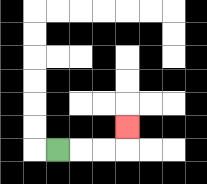{'start': '[2, 6]', 'end': '[5, 5]', 'path_directions': 'R,R,R,U', 'path_coordinates': '[[2, 6], [3, 6], [4, 6], [5, 6], [5, 5]]'}